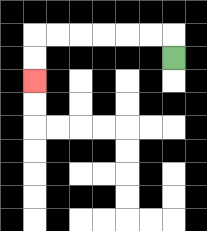{'start': '[7, 2]', 'end': '[1, 3]', 'path_directions': 'U,L,L,L,L,L,L,D,D', 'path_coordinates': '[[7, 2], [7, 1], [6, 1], [5, 1], [4, 1], [3, 1], [2, 1], [1, 1], [1, 2], [1, 3]]'}